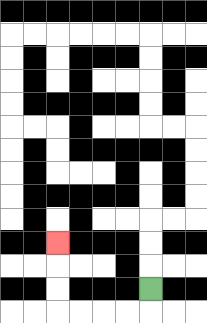{'start': '[6, 12]', 'end': '[2, 10]', 'path_directions': 'D,L,L,L,L,U,U,U', 'path_coordinates': '[[6, 12], [6, 13], [5, 13], [4, 13], [3, 13], [2, 13], [2, 12], [2, 11], [2, 10]]'}